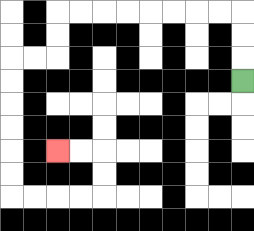{'start': '[10, 3]', 'end': '[2, 6]', 'path_directions': 'U,U,U,L,L,L,L,L,L,L,L,D,D,L,L,D,D,D,D,D,D,R,R,R,R,U,U,L,L', 'path_coordinates': '[[10, 3], [10, 2], [10, 1], [10, 0], [9, 0], [8, 0], [7, 0], [6, 0], [5, 0], [4, 0], [3, 0], [2, 0], [2, 1], [2, 2], [1, 2], [0, 2], [0, 3], [0, 4], [0, 5], [0, 6], [0, 7], [0, 8], [1, 8], [2, 8], [3, 8], [4, 8], [4, 7], [4, 6], [3, 6], [2, 6]]'}